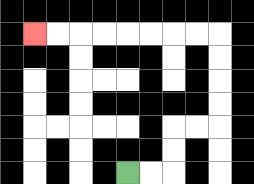{'start': '[5, 7]', 'end': '[1, 1]', 'path_directions': 'R,R,U,U,R,R,U,U,U,U,L,L,L,L,L,L,L,L', 'path_coordinates': '[[5, 7], [6, 7], [7, 7], [7, 6], [7, 5], [8, 5], [9, 5], [9, 4], [9, 3], [9, 2], [9, 1], [8, 1], [7, 1], [6, 1], [5, 1], [4, 1], [3, 1], [2, 1], [1, 1]]'}